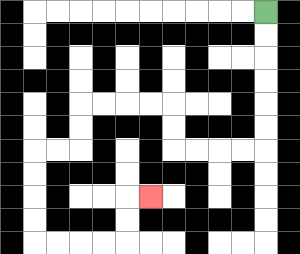{'start': '[11, 0]', 'end': '[6, 8]', 'path_directions': 'D,D,D,D,D,D,L,L,L,L,U,U,L,L,L,L,D,D,L,L,D,D,D,D,R,R,R,R,U,U,R', 'path_coordinates': '[[11, 0], [11, 1], [11, 2], [11, 3], [11, 4], [11, 5], [11, 6], [10, 6], [9, 6], [8, 6], [7, 6], [7, 5], [7, 4], [6, 4], [5, 4], [4, 4], [3, 4], [3, 5], [3, 6], [2, 6], [1, 6], [1, 7], [1, 8], [1, 9], [1, 10], [2, 10], [3, 10], [4, 10], [5, 10], [5, 9], [5, 8], [6, 8]]'}